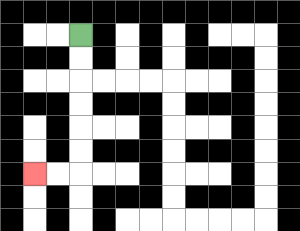{'start': '[3, 1]', 'end': '[1, 7]', 'path_directions': 'D,D,D,D,D,D,L,L', 'path_coordinates': '[[3, 1], [3, 2], [3, 3], [3, 4], [3, 5], [3, 6], [3, 7], [2, 7], [1, 7]]'}